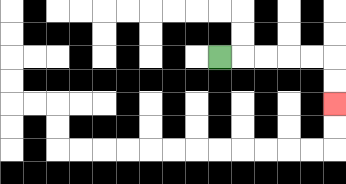{'start': '[9, 2]', 'end': '[14, 4]', 'path_directions': 'R,R,R,R,R,D,D', 'path_coordinates': '[[9, 2], [10, 2], [11, 2], [12, 2], [13, 2], [14, 2], [14, 3], [14, 4]]'}